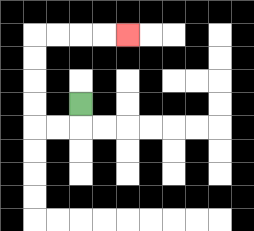{'start': '[3, 4]', 'end': '[5, 1]', 'path_directions': 'D,L,L,U,U,U,U,R,R,R,R', 'path_coordinates': '[[3, 4], [3, 5], [2, 5], [1, 5], [1, 4], [1, 3], [1, 2], [1, 1], [2, 1], [3, 1], [4, 1], [5, 1]]'}